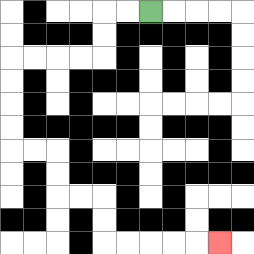{'start': '[6, 0]', 'end': '[9, 10]', 'path_directions': 'L,L,D,D,L,L,L,L,D,D,D,D,R,R,D,D,R,R,D,D,R,R,R,R,R', 'path_coordinates': '[[6, 0], [5, 0], [4, 0], [4, 1], [4, 2], [3, 2], [2, 2], [1, 2], [0, 2], [0, 3], [0, 4], [0, 5], [0, 6], [1, 6], [2, 6], [2, 7], [2, 8], [3, 8], [4, 8], [4, 9], [4, 10], [5, 10], [6, 10], [7, 10], [8, 10], [9, 10]]'}